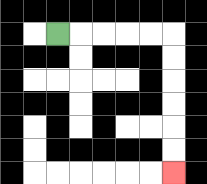{'start': '[2, 1]', 'end': '[7, 7]', 'path_directions': 'R,R,R,R,R,D,D,D,D,D,D', 'path_coordinates': '[[2, 1], [3, 1], [4, 1], [5, 1], [6, 1], [7, 1], [7, 2], [7, 3], [7, 4], [7, 5], [7, 6], [7, 7]]'}